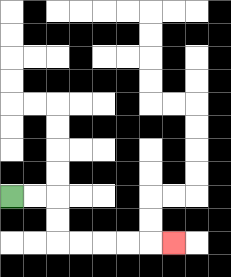{'start': '[0, 8]', 'end': '[7, 10]', 'path_directions': 'R,R,D,D,R,R,R,R,R', 'path_coordinates': '[[0, 8], [1, 8], [2, 8], [2, 9], [2, 10], [3, 10], [4, 10], [5, 10], [6, 10], [7, 10]]'}